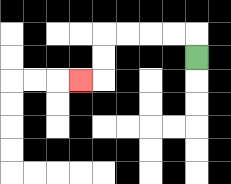{'start': '[8, 2]', 'end': '[3, 3]', 'path_directions': 'U,L,L,L,L,D,D,L', 'path_coordinates': '[[8, 2], [8, 1], [7, 1], [6, 1], [5, 1], [4, 1], [4, 2], [4, 3], [3, 3]]'}